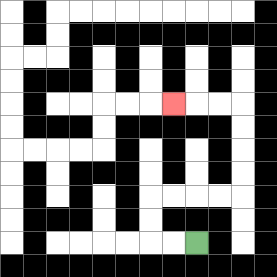{'start': '[8, 10]', 'end': '[7, 4]', 'path_directions': 'L,L,U,U,R,R,R,R,U,U,U,U,L,L,L', 'path_coordinates': '[[8, 10], [7, 10], [6, 10], [6, 9], [6, 8], [7, 8], [8, 8], [9, 8], [10, 8], [10, 7], [10, 6], [10, 5], [10, 4], [9, 4], [8, 4], [7, 4]]'}